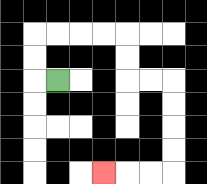{'start': '[2, 3]', 'end': '[4, 7]', 'path_directions': 'L,U,U,R,R,R,R,D,D,R,R,D,D,D,D,L,L,L', 'path_coordinates': '[[2, 3], [1, 3], [1, 2], [1, 1], [2, 1], [3, 1], [4, 1], [5, 1], [5, 2], [5, 3], [6, 3], [7, 3], [7, 4], [7, 5], [7, 6], [7, 7], [6, 7], [5, 7], [4, 7]]'}